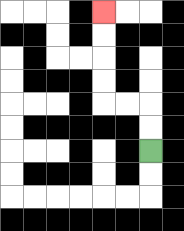{'start': '[6, 6]', 'end': '[4, 0]', 'path_directions': 'U,U,L,L,U,U,U,U', 'path_coordinates': '[[6, 6], [6, 5], [6, 4], [5, 4], [4, 4], [4, 3], [4, 2], [4, 1], [4, 0]]'}